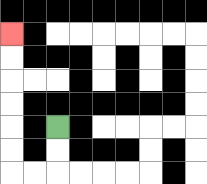{'start': '[2, 5]', 'end': '[0, 1]', 'path_directions': 'D,D,L,L,U,U,U,U,U,U', 'path_coordinates': '[[2, 5], [2, 6], [2, 7], [1, 7], [0, 7], [0, 6], [0, 5], [0, 4], [0, 3], [0, 2], [0, 1]]'}